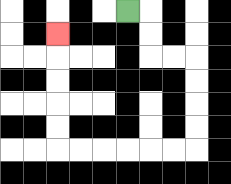{'start': '[5, 0]', 'end': '[2, 1]', 'path_directions': 'R,D,D,R,R,D,D,D,D,L,L,L,L,L,L,U,U,U,U,U', 'path_coordinates': '[[5, 0], [6, 0], [6, 1], [6, 2], [7, 2], [8, 2], [8, 3], [8, 4], [8, 5], [8, 6], [7, 6], [6, 6], [5, 6], [4, 6], [3, 6], [2, 6], [2, 5], [2, 4], [2, 3], [2, 2], [2, 1]]'}